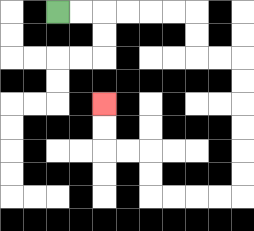{'start': '[2, 0]', 'end': '[4, 4]', 'path_directions': 'R,R,R,R,R,R,D,D,R,R,D,D,D,D,D,D,L,L,L,L,U,U,L,L,U,U', 'path_coordinates': '[[2, 0], [3, 0], [4, 0], [5, 0], [6, 0], [7, 0], [8, 0], [8, 1], [8, 2], [9, 2], [10, 2], [10, 3], [10, 4], [10, 5], [10, 6], [10, 7], [10, 8], [9, 8], [8, 8], [7, 8], [6, 8], [6, 7], [6, 6], [5, 6], [4, 6], [4, 5], [4, 4]]'}